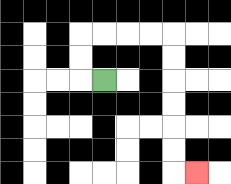{'start': '[4, 3]', 'end': '[8, 7]', 'path_directions': 'L,U,U,R,R,R,R,D,D,D,D,D,D,R', 'path_coordinates': '[[4, 3], [3, 3], [3, 2], [3, 1], [4, 1], [5, 1], [6, 1], [7, 1], [7, 2], [7, 3], [7, 4], [7, 5], [7, 6], [7, 7], [8, 7]]'}